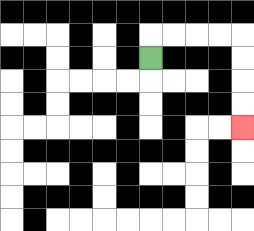{'start': '[6, 2]', 'end': '[10, 5]', 'path_directions': 'U,R,R,R,R,D,D,D,D', 'path_coordinates': '[[6, 2], [6, 1], [7, 1], [8, 1], [9, 1], [10, 1], [10, 2], [10, 3], [10, 4], [10, 5]]'}